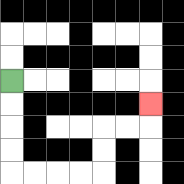{'start': '[0, 3]', 'end': '[6, 4]', 'path_directions': 'D,D,D,D,R,R,R,R,U,U,R,R,U', 'path_coordinates': '[[0, 3], [0, 4], [0, 5], [0, 6], [0, 7], [1, 7], [2, 7], [3, 7], [4, 7], [4, 6], [4, 5], [5, 5], [6, 5], [6, 4]]'}